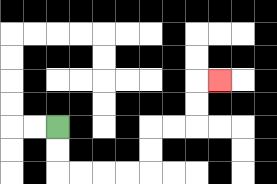{'start': '[2, 5]', 'end': '[9, 3]', 'path_directions': 'D,D,R,R,R,R,U,U,R,R,U,U,R', 'path_coordinates': '[[2, 5], [2, 6], [2, 7], [3, 7], [4, 7], [5, 7], [6, 7], [6, 6], [6, 5], [7, 5], [8, 5], [8, 4], [8, 3], [9, 3]]'}